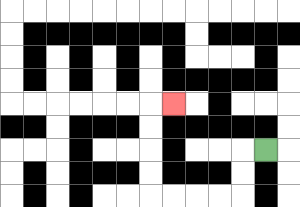{'start': '[11, 6]', 'end': '[7, 4]', 'path_directions': 'L,D,D,L,L,L,L,U,U,U,U,R', 'path_coordinates': '[[11, 6], [10, 6], [10, 7], [10, 8], [9, 8], [8, 8], [7, 8], [6, 8], [6, 7], [6, 6], [6, 5], [6, 4], [7, 4]]'}